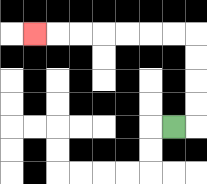{'start': '[7, 5]', 'end': '[1, 1]', 'path_directions': 'R,U,U,U,U,L,L,L,L,L,L,L', 'path_coordinates': '[[7, 5], [8, 5], [8, 4], [8, 3], [8, 2], [8, 1], [7, 1], [6, 1], [5, 1], [4, 1], [3, 1], [2, 1], [1, 1]]'}